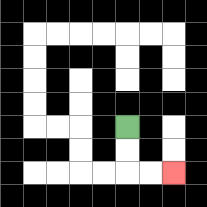{'start': '[5, 5]', 'end': '[7, 7]', 'path_directions': 'D,D,R,R', 'path_coordinates': '[[5, 5], [5, 6], [5, 7], [6, 7], [7, 7]]'}